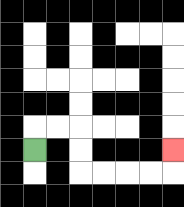{'start': '[1, 6]', 'end': '[7, 6]', 'path_directions': 'U,R,R,D,D,R,R,R,R,U', 'path_coordinates': '[[1, 6], [1, 5], [2, 5], [3, 5], [3, 6], [3, 7], [4, 7], [5, 7], [6, 7], [7, 7], [7, 6]]'}